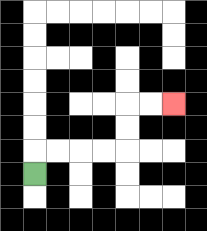{'start': '[1, 7]', 'end': '[7, 4]', 'path_directions': 'U,R,R,R,R,U,U,R,R', 'path_coordinates': '[[1, 7], [1, 6], [2, 6], [3, 6], [4, 6], [5, 6], [5, 5], [5, 4], [6, 4], [7, 4]]'}